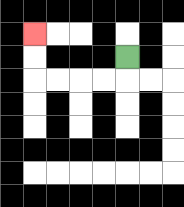{'start': '[5, 2]', 'end': '[1, 1]', 'path_directions': 'D,L,L,L,L,U,U', 'path_coordinates': '[[5, 2], [5, 3], [4, 3], [3, 3], [2, 3], [1, 3], [1, 2], [1, 1]]'}